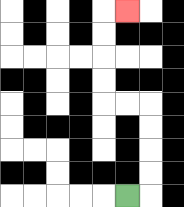{'start': '[5, 8]', 'end': '[5, 0]', 'path_directions': 'R,U,U,U,U,L,L,U,U,U,U,R', 'path_coordinates': '[[5, 8], [6, 8], [6, 7], [6, 6], [6, 5], [6, 4], [5, 4], [4, 4], [4, 3], [4, 2], [4, 1], [4, 0], [5, 0]]'}